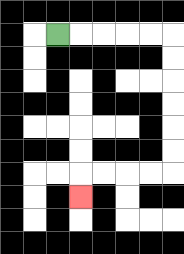{'start': '[2, 1]', 'end': '[3, 8]', 'path_directions': 'R,R,R,R,R,D,D,D,D,D,D,L,L,L,L,D', 'path_coordinates': '[[2, 1], [3, 1], [4, 1], [5, 1], [6, 1], [7, 1], [7, 2], [7, 3], [7, 4], [7, 5], [7, 6], [7, 7], [6, 7], [5, 7], [4, 7], [3, 7], [3, 8]]'}